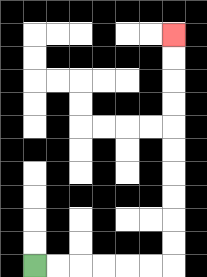{'start': '[1, 11]', 'end': '[7, 1]', 'path_directions': 'R,R,R,R,R,R,U,U,U,U,U,U,U,U,U,U', 'path_coordinates': '[[1, 11], [2, 11], [3, 11], [4, 11], [5, 11], [6, 11], [7, 11], [7, 10], [7, 9], [7, 8], [7, 7], [7, 6], [7, 5], [7, 4], [7, 3], [7, 2], [7, 1]]'}